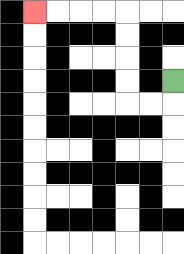{'start': '[7, 3]', 'end': '[1, 0]', 'path_directions': 'D,L,L,U,U,U,U,L,L,L,L', 'path_coordinates': '[[7, 3], [7, 4], [6, 4], [5, 4], [5, 3], [5, 2], [5, 1], [5, 0], [4, 0], [3, 0], [2, 0], [1, 0]]'}